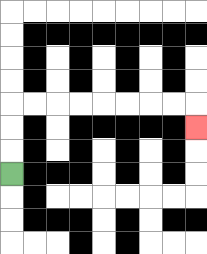{'start': '[0, 7]', 'end': '[8, 5]', 'path_directions': 'U,U,U,R,R,R,R,R,R,R,R,D', 'path_coordinates': '[[0, 7], [0, 6], [0, 5], [0, 4], [1, 4], [2, 4], [3, 4], [4, 4], [5, 4], [6, 4], [7, 4], [8, 4], [8, 5]]'}